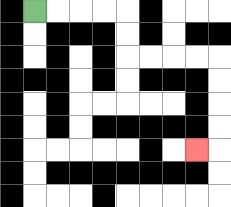{'start': '[1, 0]', 'end': '[8, 6]', 'path_directions': 'R,R,R,R,D,D,R,R,R,R,D,D,D,D,L', 'path_coordinates': '[[1, 0], [2, 0], [3, 0], [4, 0], [5, 0], [5, 1], [5, 2], [6, 2], [7, 2], [8, 2], [9, 2], [9, 3], [9, 4], [9, 5], [9, 6], [8, 6]]'}